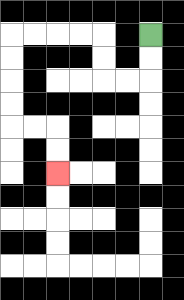{'start': '[6, 1]', 'end': '[2, 7]', 'path_directions': 'D,D,L,L,U,U,L,L,L,L,D,D,D,D,R,R,D,D', 'path_coordinates': '[[6, 1], [6, 2], [6, 3], [5, 3], [4, 3], [4, 2], [4, 1], [3, 1], [2, 1], [1, 1], [0, 1], [0, 2], [0, 3], [0, 4], [0, 5], [1, 5], [2, 5], [2, 6], [2, 7]]'}